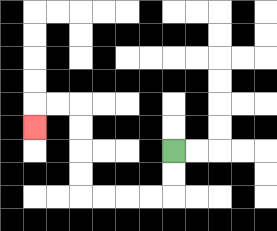{'start': '[7, 6]', 'end': '[1, 5]', 'path_directions': 'D,D,L,L,L,L,U,U,U,U,L,L,D', 'path_coordinates': '[[7, 6], [7, 7], [7, 8], [6, 8], [5, 8], [4, 8], [3, 8], [3, 7], [3, 6], [3, 5], [3, 4], [2, 4], [1, 4], [1, 5]]'}